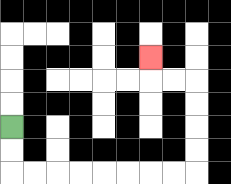{'start': '[0, 5]', 'end': '[6, 2]', 'path_directions': 'D,D,R,R,R,R,R,R,R,R,U,U,U,U,L,L,U', 'path_coordinates': '[[0, 5], [0, 6], [0, 7], [1, 7], [2, 7], [3, 7], [4, 7], [5, 7], [6, 7], [7, 7], [8, 7], [8, 6], [8, 5], [8, 4], [8, 3], [7, 3], [6, 3], [6, 2]]'}